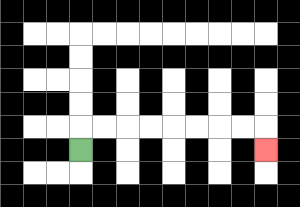{'start': '[3, 6]', 'end': '[11, 6]', 'path_directions': 'U,R,R,R,R,R,R,R,R,D', 'path_coordinates': '[[3, 6], [3, 5], [4, 5], [5, 5], [6, 5], [7, 5], [8, 5], [9, 5], [10, 5], [11, 5], [11, 6]]'}